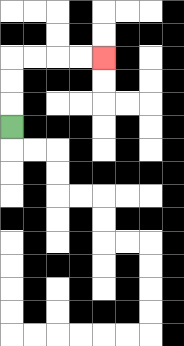{'start': '[0, 5]', 'end': '[4, 2]', 'path_directions': 'U,U,U,R,R,R,R', 'path_coordinates': '[[0, 5], [0, 4], [0, 3], [0, 2], [1, 2], [2, 2], [3, 2], [4, 2]]'}